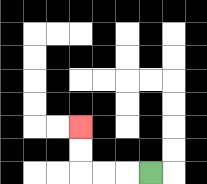{'start': '[6, 7]', 'end': '[3, 5]', 'path_directions': 'L,L,L,U,U', 'path_coordinates': '[[6, 7], [5, 7], [4, 7], [3, 7], [3, 6], [3, 5]]'}